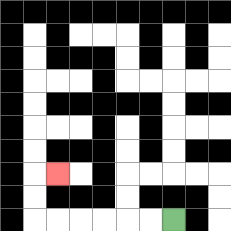{'start': '[7, 9]', 'end': '[2, 7]', 'path_directions': 'L,L,L,L,L,L,U,U,R', 'path_coordinates': '[[7, 9], [6, 9], [5, 9], [4, 9], [3, 9], [2, 9], [1, 9], [1, 8], [1, 7], [2, 7]]'}